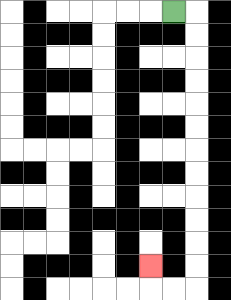{'start': '[7, 0]', 'end': '[6, 11]', 'path_directions': 'R,D,D,D,D,D,D,D,D,D,D,D,D,L,L,U', 'path_coordinates': '[[7, 0], [8, 0], [8, 1], [8, 2], [8, 3], [8, 4], [8, 5], [8, 6], [8, 7], [8, 8], [8, 9], [8, 10], [8, 11], [8, 12], [7, 12], [6, 12], [6, 11]]'}